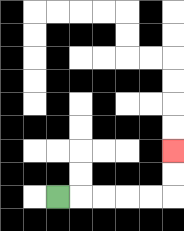{'start': '[2, 8]', 'end': '[7, 6]', 'path_directions': 'R,R,R,R,R,U,U', 'path_coordinates': '[[2, 8], [3, 8], [4, 8], [5, 8], [6, 8], [7, 8], [7, 7], [7, 6]]'}